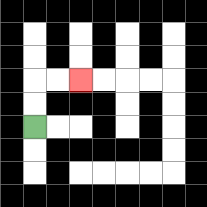{'start': '[1, 5]', 'end': '[3, 3]', 'path_directions': 'U,U,R,R', 'path_coordinates': '[[1, 5], [1, 4], [1, 3], [2, 3], [3, 3]]'}